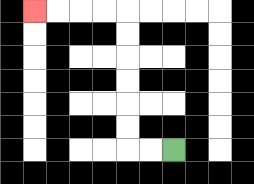{'start': '[7, 6]', 'end': '[1, 0]', 'path_directions': 'L,L,U,U,U,U,U,U,L,L,L,L', 'path_coordinates': '[[7, 6], [6, 6], [5, 6], [5, 5], [5, 4], [5, 3], [5, 2], [5, 1], [5, 0], [4, 0], [3, 0], [2, 0], [1, 0]]'}